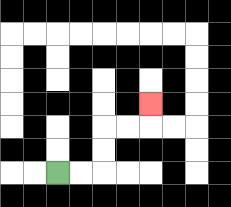{'start': '[2, 7]', 'end': '[6, 4]', 'path_directions': 'R,R,U,U,R,R,U', 'path_coordinates': '[[2, 7], [3, 7], [4, 7], [4, 6], [4, 5], [5, 5], [6, 5], [6, 4]]'}